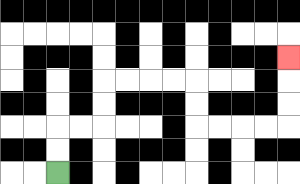{'start': '[2, 7]', 'end': '[12, 2]', 'path_directions': 'U,U,R,R,U,U,R,R,R,R,D,D,R,R,R,R,U,U,U', 'path_coordinates': '[[2, 7], [2, 6], [2, 5], [3, 5], [4, 5], [4, 4], [4, 3], [5, 3], [6, 3], [7, 3], [8, 3], [8, 4], [8, 5], [9, 5], [10, 5], [11, 5], [12, 5], [12, 4], [12, 3], [12, 2]]'}